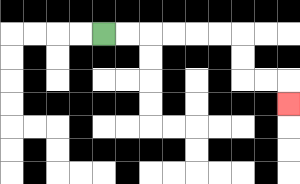{'start': '[4, 1]', 'end': '[12, 4]', 'path_directions': 'R,R,R,R,R,R,D,D,R,R,D', 'path_coordinates': '[[4, 1], [5, 1], [6, 1], [7, 1], [8, 1], [9, 1], [10, 1], [10, 2], [10, 3], [11, 3], [12, 3], [12, 4]]'}